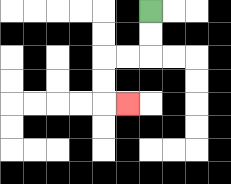{'start': '[6, 0]', 'end': '[5, 4]', 'path_directions': 'D,D,L,L,D,D,R', 'path_coordinates': '[[6, 0], [6, 1], [6, 2], [5, 2], [4, 2], [4, 3], [4, 4], [5, 4]]'}